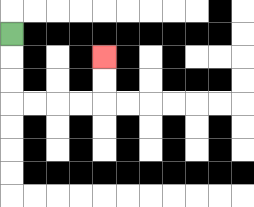{'start': '[0, 1]', 'end': '[4, 2]', 'path_directions': 'D,D,D,R,R,R,R,U,U', 'path_coordinates': '[[0, 1], [0, 2], [0, 3], [0, 4], [1, 4], [2, 4], [3, 4], [4, 4], [4, 3], [4, 2]]'}